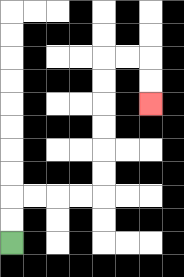{'start': '[0, 10]', 'end': '[6, 4]', 'path_directions': 'U,U,R,R,R,R,U,U,U,U,U,U,R,R,D,D', 'path_coordinates': '[[0, 10], [0, 9], [0, 8], [1, 8], [2, 8], [3, 8], [4, 8], [4, 7], [4, 6], [4, 5], [4, 4], [4, 3], [4, 2], [5, 2], [6, 2], [6, 3], [6, 4]]'}